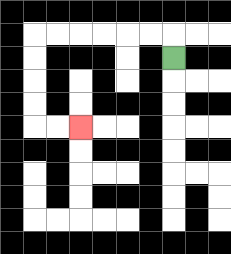{'start': '[7, 2]', 'end': '[3, 5]', 'path_directions': 'U,L,L,L,L,L,L,D,D,D,D,R,R', 'path_coordinates': '[[7, 2], [7, 1], [6, 1], [5, 1], [4, 1], [3, 1], [2, 1], [1, 1], [1, 2], [1, 3], [1, 4], [1, 5], [2, 5], [3, 5]]'}